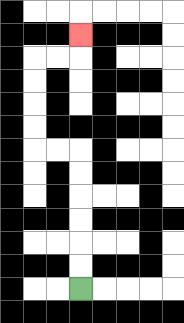{'start': '[3, 12]', 'end': '[3, 1]', 'path_directions': 'U,U,U,U,U,U,L,L,U,U,U,U,R,R,U', 'path_coordinates': '[[3, 12], [3, 11], [3, 10], [3, 9], [3, 8], [3, 7], [3, 6], [2, 6], [1, 6], [1, 5], [1, 4], [1, 3], [1, 2], [2, 2], [3, 2], [3, 1]]'}